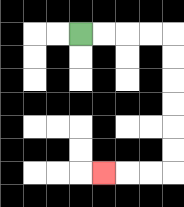{'start': '[3, 1]', 'end': '[4, 7]', 'path_directions': 'R,R,R,R,D,D,D,D,D,D,L,L,L', 'path_coordinates': '[[3, 1], [4, 1], [5, 1], [6, 1], [7, 1], [7, 2], [7, 3], [7, 4], [7, 5], [7, 6], [7, 7], [6, 7], [5, 7], [4, 7]]'}